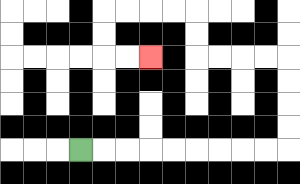{'start': '[3, 6]', 'end': '[6, 2]', 'path_directions': 'R,R,R,R,R,R,R,R,R,U,U,U,U,L,L,L,L,U,U,L,L,L,L,D,D,R,R', 'path_coordinates': '[[3, 6], [4, 6], [5, 6], [6, 6], [7, 6], [8, 6], [9, 6], [10, 6], [11, 6], [12, 6], [12, 5], [12, 4], [12, 3], [12, 2], [11, 2], [10, 2], [9, 2], [8, 2], [8, 1], [8, 0], [7, 0], [6, 0], [5, 0], [4, 0], [4, 1], [4, 2], [5, 2], [6, 2]]'}